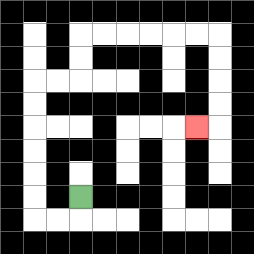{'start': '[3, 8]', 'end': '[8, 5]', 'path_directions': 'D,L,L,U,U,U,U,U,U,R,R,U,U,R,R,R,R,R,R,D,D,D,D,L', 'path_coordinates': '[[3, 8], [3, 9], [2, 9], [1, 9], [1, 8], [1, 7], [1, 6], [1, 5], [1, 4], [1, 3], [2, 3], [3, 3], [3, 2], [3, 1], [4, 1], [5, 1], [6, 1], [7, 1], [8, 1], [9, 1], [9, 2], [9, 3], [9, 4], [9, 5], [8, 5]]'}